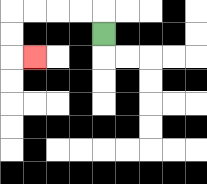{'start': '[4, 1]', 'end': '[1, 2]', 'path_directions': 'U,L,L,L,L,D,D,R', 'path_coordinates': '[[4, 1], [4, 0], [3, 0], [2, 0], [1, 0], [0, 0], [0, 1], [0, 2], [1, 2]]'}